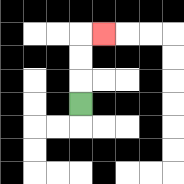{'start': '[3, 4]', 'end': '[4, 1]', 'path_directions': 'U,U,U,R', 'path_coordinates': '[[3, 4], [3, 3], [3, 2], [3, 1], [4, 1]]'}